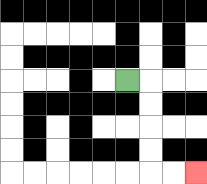{'start': '[5, 3]', 'end': '[8, 7]', 'path_directions': 'R,D,D,D,D,R,R', 'path_coordinates': '[[5, 3], [6, 3], [6, 4], [6, 5], [6, 6], [6, 7], [7, 7], [8, 7]]'}